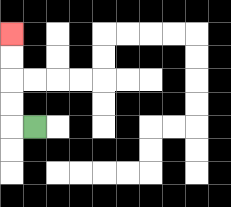{'start': '[1, 5]', 'end': '[0, 1]', 'path_directions': 'L,U,U,U,U', 'path_coordinates': '[[1, 5], [0, 5], [0, 4], [0, 3], [0, 2], [0, 1]]'}